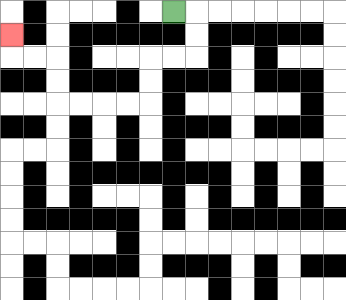{'start': '[7, 0]', 'end': '[0, 1]', 'path_directions': 'R,D,D,L,L,D,D,L,L,L,L,U,U,L,L,U', 'path_coordinates': '[[7, 0], [8, 0], [8, 1], [8, 2], [7, 2], [6, 2], [6, 3], [6, 4], [5, 4], [4, 4], [3, 4], [2, 4], [2, 3], [2, 2], [1, 2], [0, 2], [0, 1]]'}